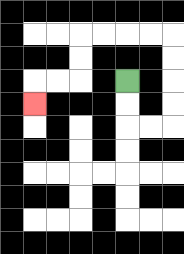{'start': '[5, 3]', 'end': '[1, 4]', 'path_directions': 'D,D,R,R,U,U,U,U,L,L,L,L,D,D,L,L,D', 'path_coordinates': '[[5, 3], [5, 4], [5, 5], [6, 5], [7, 5], [7, 4], [7, 3], [7, 2], [7, 1], [6, 1], [5, 1], [4, 1], [3, 1], [3, 2], [3, 3], [2, 3], [1, 3], [1, 4]]'}